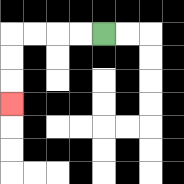{'start': '[4, 1]', 'end': '[0, 4]', 'path_directions': 'L,L,L,L,D,D,D', 'path_coordinates': '[[4, 1], [3, 1], [2, 1], [1, 1], [0, 1], [0, 2], [0, 3], [0, 4]]'}